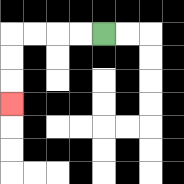{'start': '[4, 1]', 'end': '[0, 4]', 'path_directions': 'L,L,L,L,D,D,D', 'path_coordinates': '[[4, 1], [3, 1], [2, 1], [1, 1], [0, 1], [0, 2], [0, 3], [0, 4]]'}